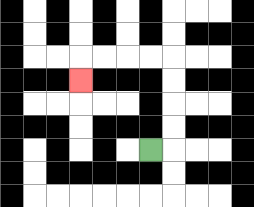{'start': '[6, 6]', 'end': '[3, 3]', 'path_directions': 'R,U,U,U,U,L,L,L,L,D', 'path_coordinates': '[[6, 6], [7, 6], [7, 5], [7, 4], [7, 3], [7, 2], [6, 2], [5, 2], [4, 2], [3, 2], [3, 3]]'}